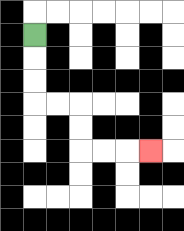{'start': '[1, 1]', 'end': '[6, 6]', 'path_directions': 'D,D,D,R,R,D,D,R,R,R', 'path_coordinates': '[[1, 1], [1, 2], [1, 3], [1, 4], [2, 4], [3, 4], [3, 5], [3, 6], [4, 6], [5, 6], [6, 6]]'}